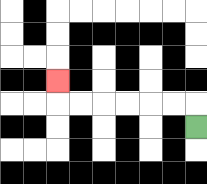{'start': '[8, 5]', 'end': '[2, 3]', 'path_directions': 'U,L,L,L,L,L,L,U', 'path_coordinates': '[[8, 5], [8, 4], [7, 4], [6, 4], [5, 4], [4, 4], [3, 4], [2, 4], [2, 3]]'}